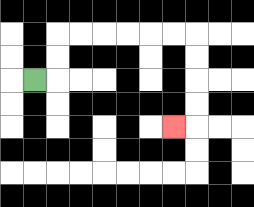{'start': '[1, 3]', 'end': '[7, 5]', 'path_directions': 'R,U,U,R,R,R,R,R,R,D,D,D,D,L', 'path_coordinates': '[[1, 3], [2, 3], [2, 2], [2, 1], [3, 1], [4, 1], [5, 1], [6, 1], [7, 1], [8, 1], [8, 2], [8, 3], [8, 4], [8, 5], [7, 5]]'}